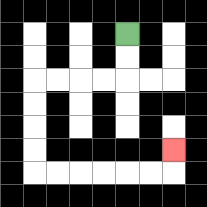{'start': '[5, 1]', 'end': '[7, 6]', 'path_directions': 'D,D,L,L,L,L,D,D,D,D,R,R,R,R,R,R,U', 'path_coordinates': '[[5, 1], [5, 2], [5, 3], [4, 3], [3, 3], [2, 3], [1, 3], [1, 4], [1, 5], [1, 6], [1, 7], [2, 7], [3, 7], [4, 7], [5, 7], [6, 7], [7, 7], [7, 6]]'}